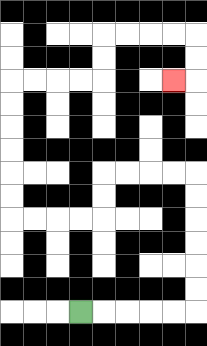{'start': '[3, 13]', 'end': '[7, 3]', 'path_directions': 'R,R,R,R,R,U,U,U,U,U,U,L,L,L,L,D,D,L,L,L,L,U,U,U,U,U,U,R,R,R,R,U,U,R,R,R,R,D,D,L', 'path_coordinates': '[[3, 13], [4, 13], [5, 13], [6, 13], [7, 13], [8, 13], [8, 12], [8, 11], [8, 10], [8, 9], [8, 8], [8, 7], [7, 7], [6, 7], [5, 7], [4, 7], [4, 8], [4, 9], [3, 9], [2, 9], [1, 9], [0, 9], [0, 8], [0, 7], [0, 6], [0, 5], [0, 4], [0, 3], [1, 3], [2, 3], [3, 3], [4, 3], [4, 2], [4, 1], [5, 1], [6, 1], [7, 1], [8, 1], [8, 2], [8, 3], [7, 3]]'}